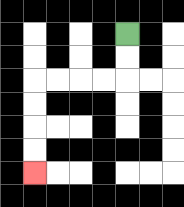{'start': '[5, 1]', 'end': '[1, 7]', 'path_directions': 'D,D,L,L,L,L,D,D,D,D', 'path_coordinates': '[[5, 1], [5, 2], [5, 3], [4, 3], [3, 3], [2, 3], [1, 3], [1, 4], [1, 5], [1, 6], [1, 7]]'}